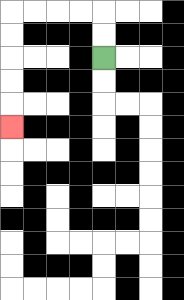{'start': '[4, 2]', 'end': '[0, 5]', 'path_directions': 'U,U,L,L,L,L,D,D,D,D,D', 'path_coordinates': '[[4, 2], [4, 1], [4, 0], [3, 0], [2, 0], [1, 0], [0, 0], [0, 1], [0, 2], [0, 3], [0, 4], [0, 5]]'}